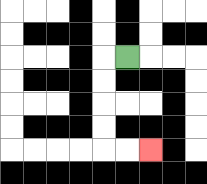{'start': '[5, 2]', 'end': '[6, 6]', 'path_directions': 'L,D,D,D,D,R,R', 'path_coordinates': '[[5, 2], [4, 2], [4, 3], [4, 4], [4, 5], [4, 6], [5, 6], [6, 6]]'}